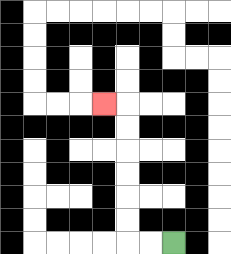{'start': '[7, 10]', 'end': '[4, 4]', 'path_directions': 'L,L,U,U,U,U,U,U,L', 'path_coordinates': '[[7, 10], [6, 10], [5, 10], [5, 9], [5, 8], [5, 7], [5, 6], [5, 5], [5, 4], [4, 4]]'}